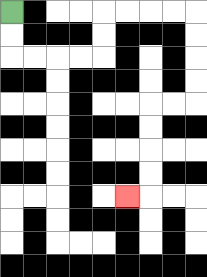{'start': '[0, 0]', 'end': '[5, 8]', 'path_directions': 'D,D,R,R,R,R,U,U,R,R,R,R,D,D,D,D,L,L,D,D,D,D,L', 'path_coordinates': '[[0, 0], [0, 1], [0, 2], [1, 2], [2, 2], [3, 2], [4, 2], [4, 1], [4, 0], [5, 0], [6, 0], [7, 0], [8, 0], [8, 1], [8, 2], [8, 3], [8, 4], [7, 4], [6, 4], [6, 5], [6, 6], [6, 7], [6, 8], [5, 8]]'}